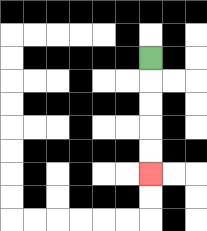{'start': '[6, 2]', 'end': '[6, 7]', 'path_directions': 'D,D,D,D,D', 'path_coordinates': '[[6, 2], [6, 3], [6, 4], [6, 5], [6, 6], [6, 7]]'}